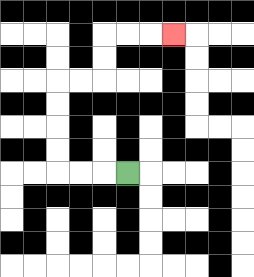{'start': '[5, 7]', 'end': '[7, 1]', 'path_directions': 'L,L,L,U,U,U,U,R,R,U,U,R,R,R', 'path_coordinates': '[[5, 7], [4, 7], [3, 7], [2, 7], [2, 6], [2, 5], [2, 4], [2, 3], [3, 3], [4, 3], [4, 2], [4, 1], [5, 1], [6, 1], [7, 1]]'}